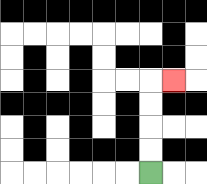{'start': '[6, 7]', 'end': '[7, 3]', 'path_directions': 'U,U,U,U,R', 'path_coordinates': '[[6, 7], [6, 6], [6, 5], [6, 4], [6, 3], [7, 3]]'}